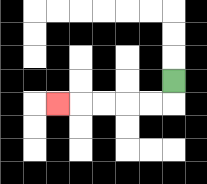{'start': '[7, 3]', 'end': '[2, 4]', 'path_directions': 'D,L,L,L,L,L', 'path_coordinates': '[[7, 3], [7, 4], [6, 4], [5, 4], [4, 4], [3, 4], [2, 4]]'}